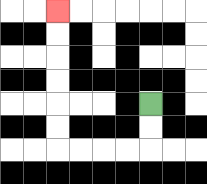{'start': '[6, 4]', 'end': '[2, 0]', 'path_directions': 'D,D,L,L,L,L,U,U,U,U,U,U', 'path_coordinates': '[[6, 4], [6, 5], [6, 6], [5, 6], [4, 6], [3, 6], [2, 6], [2, 5], [2, 4], [2, 3], [2, 2], [2, 1], [2, 0]]'}